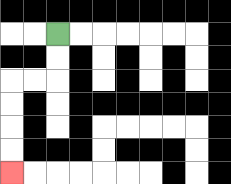{'start': '[2, 1]', 'end': '[0, 7]', 'path_directions': 'D,D,L,L,D,D,D,D', 'path_coordinates': '[[2, 1], [2, 2], [2, 3], [1, 3], [0, 3], [0, 4], [0, 5], [0, 6], [0, 7]]'}